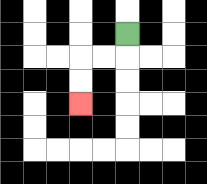{'start': '[5, 1]', 'end': '[3, 4]', 'path_directions': 'D,L,L,D,D', 'path_coordinates': '[[5, 1], [5, 2], [4, 2], [3, 2], [3, 3], [3, 4]]'}